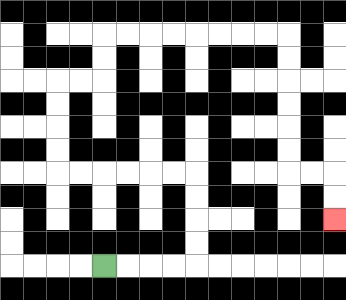{'start': '[4, 11]', 'end': '[14, 9]', 'path_directions': 'R,R,R,R,U,U,U,U,L,L,L,L,L,L,U,U,U,U,R,R,U,U,R,R,R,R,R,R,R,R,D,D,D,D,D,D,R,R,D,D', 'path_coordinates': '[[4, 11], [5, 11], [6, 11], [7, 11], [8, 11], [8, 10], [8, 9], [8, 8], [8, 7], [7, 7], [6, 7], [5, 7], [4, 7], [3, 7], [2, 7], [2, 6], [2, 5], [2, 4], [2, 3], [3, 3], [4, 3], [4, 2], [4, 1], [5, 1], [6, 1], [7, 1], [8, 1], [9, 1], [10, 1], [11, 1], [12, 1], [12, 2], [12, 3], [12, 4], [12, 5], [12, 6], [12, 7], [13, 7], [14, 7], [14, 8], [14, 9]]'}